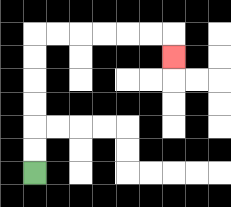{'start': '[1, 7]', 'end': '[7, 2]', 'path_directions': 'U,U,U,U,U,U,R,R,R,R,R,R,D', 'path_coordinates': '[[1, 7], [1, 6], [1, 5], [1, 4], [1, 3], [1, 2], [1, 1], [2, 1], [3, 1], [4, 1], [5, 1], [6, 1], [7, 1], [7, 2]]'}